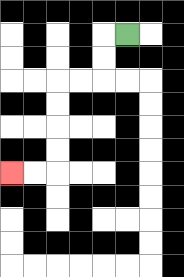{'start': '[5, 1]', 'end': '[0, 7]', 'path_directions': 'L,D,D,L,L,D,D,D,D,L,L', 'path_coordinates': '[[5, 1], [4, 1], [4, 2], [4, 3], [3, 3], [2, 3], [2, 4], [2, 5], [2, 6], [2, 7], [1, 7], [0, 7]]'}